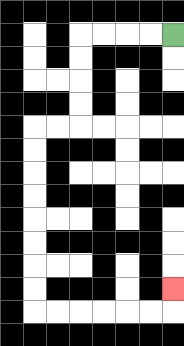{'start': '[7, 1]', 'end': '[7, 12]', 'path_directions': 'L,L,L,L,D,D,D,D,L,L,D,D,D,D,D,D,D,D,R,R,R,R,R,R,U', 'path_coordinates': '[[7, 1], [6, 1], [5, 1], [4, 1], [3, 1], [3, 2], [3, 3], [3, 4], [3, 5], [2, 5], [1, 5], [1, 6], [1, 7], [1, 8], [1, 9], [1, 10], [1, 11], [1, 12], [1, 13], [2, 13], [3, 13], [4, 13], [5, 13], [6, 13], [7, 13], [7, 12]]'}